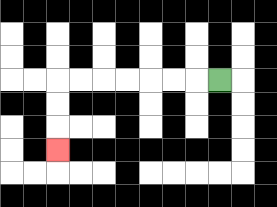{'start': '[9, 3]', 'end': '[2, 6]', 'path_directions': 'L,L,L,L,L,L,L,D,D,D', 'path_coordinates': '[[9, 3], [8, 3], [7, 3], [6, 3], [5, 3], [4, 3], [3, 3], [2, 3], [2, 4], [2, 5], [2, 6]]'}